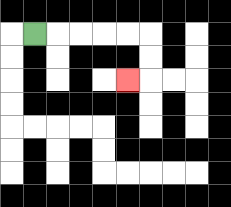{'start': '[1, 1]', 'end': '[5, 3]', 'path_directions': 'R,R,R,R,R,D,D,L', 'path_coordinates': '[[1, 1], [2, 1], [3, 1], [4, 1], [5, 1], [6, 1], [6, 2], [6, 3], [5, 3]]'}